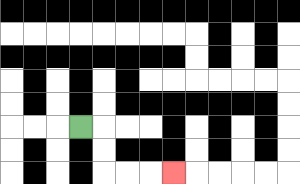{'start': '[3, 5]', 'end': '[7, 7]', 'path_directions': 'R,D,D,R,R,R', 'path_coordinates': '[[3, 5], [4, 5], [4, 6], [4, 7], [5, 7], [6, 7], [7, 7]]'}